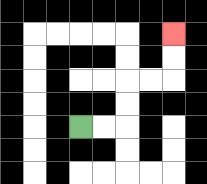{'start': '[3, 5]', 'end': '[7, 1]', 'path_directions': 'R,R,U,U,R,R,U,U', 'path_coordinates': '[[3, 5], [4, 5], [5, 5], [5, 4], [5, 3], [6, 3], [7, 3], [7, 2], [7, 1]]'}